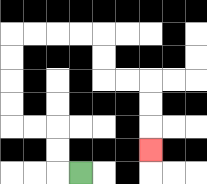{'start': '[3, 7]', 'end': '[6, 6]', 'path_directions': 'L,U,U,L,L,U,U,U,U,R,R,R,R,D,D,R,R,D,D,D', 'path_coordinates': '[[3, 7], [2, 7], [2, 6], [2, 5], [1, 5], [0, 5], [0, 4], [0, 3], [0, 2], [0, 1], [1, 1], [2, 1], [3, 1], [4, 1], [4, 2], [4, 3], [5, 3], [6, 3], [6, 4], [6, 5], [6, 6]]'}